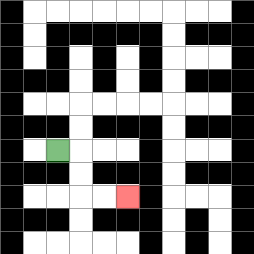{'start': '[2, 6]', 'end': '[5, 8]', 'path_directions': 'R,D,D,R,R', 'path_coordinates': '[[2, 6], [3, 6], [3, 7], [3, 8], [4, 8], [5, 8]]'}